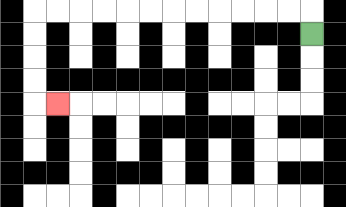{'start': '[13, 1]', 'end': '[2, 4]', 'path_directions': 'U,L,L,L,L,L,L,L,L,L,L,L,L,D,D,D,D,R', 'path_coordinates': '[[13, 1], [13, 0], [12, 0], [11, 0], [10, 0], [9, 0], [8, 0], [7, 0], [6, 0], [5, 0], [4, 0], [3, 0], [2, 0], [1, 0], [1, 1], [1, 2], [1, 3], [1, 4], [2, 4]]'}